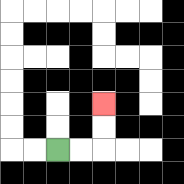{'start': '[2, 6]', 'end': '[4, 4]', 'path_directions': 'R,R,U,U', 'path_coordinates': '[[2, 6], [3, 6], [4, 6], [4, 5], [4, 4]]'}